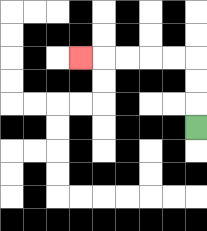{'start': '[8, 5]', 'end': '[3, 2]', 'path_directions': 'U,U,U,L,L,L,L,L', 'path_coordinates': '[[8, 5], [8, 4], [8, 3], [8, 2], [7, 2], [6, 2], [5, 2], [4, 2], [3, 2]]'}